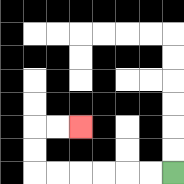{'start': '[7, 7]', 'end': '[3, 5]', 'path_directions': 'L,L,L,L,L,L,U,U,R,R', 'path_coordinates': '[[7, 7], [6, 7], [5, 7], [4, 7], [3, 7], [2, 7], [1, 7], [1, 6], [1, 5], [2, 5], [3, 5]]'}